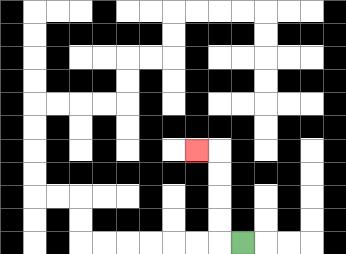{'start': '[10, 10]', 'end': '[8, 6]', 'path_directions': 'L,U,U,U,U,L', 'path_coordinates': '[[10, 10], [9, 10], [9, 9], [9, 8], [9, 7], [9, 6], [8, 6]]'}